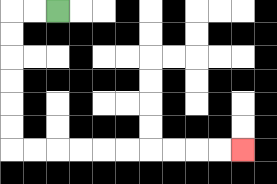{'start': '[2, 0]', 'end': '[10, 6]', 'path_directions': 'L,L,D,D,D,D,D,D,R,R,R,R,R,R,R,R,R,R', 'path_coordinates': '[[2, 0], [1, 0], [0, 0], [0, 1], [0, 2], [0, 3], [0, 4], [0, 5], [0, 6], [1, 6], [2, 6], [3, 6], [4, 6], [5, 6], [6, 6], [7, 6], [8, 6], [9, 6], [10, 6]]'}